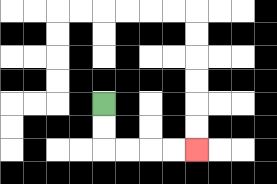{'start': '[4, 4]', 'end': '[8, 6]', 'path_directions': 'D,D,R,R,R,R', 'path_coordinates': '[[4, 4], [4, 5], [4, 6], [5, 6], [6, 6], [7, 6], [8, 6]]'}